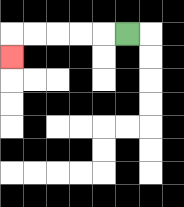{'start': '[5, 1]', 'end': '[0, 2]', 'path_directions': 'L,L,L,L,L,D', 'path_coordinates': '[[5, 1], [4, 1], [3, 1], [2, 1], [1, 1], [0, 1], [0, 2]]'}